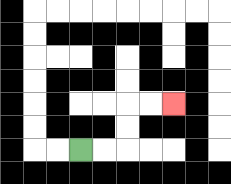{'start': '[3, 6]', 'end': '[7, 4]', 'path_directions': 'R,R,U,U,R,R', 'path_coordinates': '[[3, 6], [4, 6], [5, 6], [5, 5], [5, 4], [6, 4], [7, 4]]'}